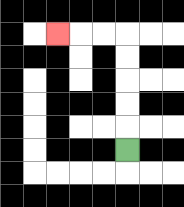{'start': '[5, 6]', 'end': '[2, 1]', 'path_directions': 'U,U,U,U,U,L,L,L', 'path_coordinates': '[[5, 6], [5, 5], [5, 4], [5, 3], [5, 2], [5, 1], [4, 1], [3, 1], [2, 1]]'}